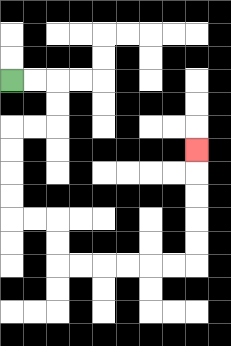{'start': '[0, 3]', 'end': '[8, 6]', 'path_directions': 'R,R,D,D,L,L,D,D,D,D,R,R,D,D,R,R,R,R,R,R,U,U,U,U,U', 'path_coordinates': '[[0, 3], [1, 3], [2, 3], [2, 4], [2, 5], [1, 5], [0, 5], [0, 6], [0, 7], [0, 8], [0, 9], [1, 9], [2, 9], [2, 10], [2, 11], [3, 11], [4, 11], [5, 11], [6, 11], [7, 11], [8, 11], [8, 10], [8, 9], [8, 8], [8, 7], [8, 6]]'}